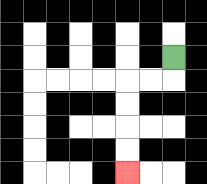{'start': '[7, 2]', 'end': '[5, 7]', 'path_directions': 'D,L,L,D,D,D,D', 'path_coordinates': '[[7, 2], [7, 3], [6, 3], [5, 3], [5, 4], [5, 5], [5, 6], [5, 7]]'}